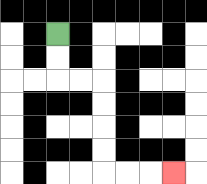{'start': '[2, 1]', 'end': '[7, 7]', 'path_directions': 'D,D,R,R,D,D,D,D,R,R,R', 'path_coordinates': '[[2, 1], [2, 2], [2, 3], [3, 3], [4, 3], [4, 4], [4, 5], [4, 6], [4, 7], [5, 7], [6, 7], [7, 7]]'}